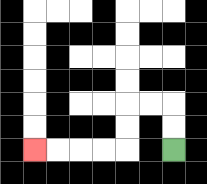{'start': '[7, 6]', 'end': '[1, 6]', 'path_directions': 'U,U,L,L,D,D,L,L,L,L', 'path_coordinates': '[[7, 6], [7, 5], [7, 4], [6, 4], [5, 4], [5, 5], [5, 6], [4, 6], [3, 6], [2, 6], [1, 6]]'}